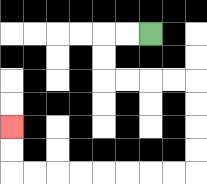{'start': '[6, 1]', 'end': '[0, 5]', 'path_directions': 'L,L,D,D,R,R,R,R,D,D,D,D,L,L,L,L,L,L,L,L,U,U', 'path_coordinates': '[[6, 1], [5, 1], [4, 1], [4, 2], [4, 3], [5, 3], [6, 3], [7, 3], [8, 3], [8, 4], [8, 5], [8, 6], [8, 7], [7, 7], [6, 7], [5, 7], [4, 7], [3, 7], [2, 7], [1, 7], [0, 7], [0, 6], [0, 5]]'}